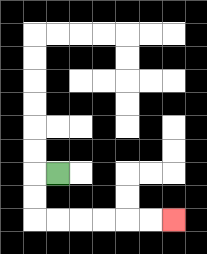{'start': '[2, 7]', 'end': '[7, 9]', 'path_directions': 'L,D,D,R,R,R,R,R,R', 'path_coordinates': '[[2, 7], [1, 7], [1, 8], [1, 9], [2, 9], [3, 9], [4, 9], [5, 9], [6, 9], [7, 9]]'}